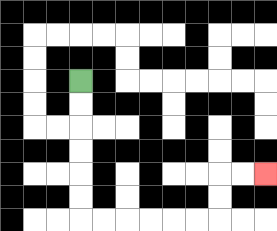{'start': '[3, 3]', 'end': '[11, 7]', 'path_directions': 'D,D,D,D,D,D,R,R,R,R,R,R,U,U,R,R', 'path_coordinates': '[[3, 3], [3, 4], [3, 5], [3, 6], [3, 7], [3, 8], [3, 9], [4, 9], [5, 9], [6, 9], [7, 9], [8, 9], [9, 9], [9, 8], [9, 7], [10, 7], [11, 7]]'}